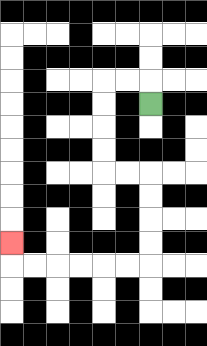{'start': '[6, 4]', 'end': '[0, 10]', 'path_directions': 'U,L,L,D,D,D,D,R,R,D,D,D,D,L,L,L,L,L,L,U', 'path_coordinates': '[[6, 4], [6, 3], [5, 3], [4, 3], [4, 4], [4, 5], [4, 6], [4, 7], [5, 7], [6, 7], [6, 8], [6, 9], [6, 10], [6, 11], [5, 11], [4, 11], [3, 11], [2, 11], [1, 11], [0, 11], [0, 10]]'}